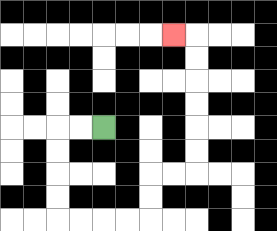{'start': '[4, 5]', 'end': '[7, 1]', 'path_directions': 'L,L,D,D,D,D,R,R,R,R,U,U,R,R,U,U,U,U,U,U,L', 'path_coordinates': '[[4, 5], [3, 5], [2, 5], [2, 6], [2, 7], [2, 8], [2, 9], [3, 9], [4, 9], [5, 9], [6, 9], [6, 8], [6, 7], [7, 7], [8, 7], [8, 6], [8, 5], [8, 4], [8, 3], [8, 2], [8, 1], [7, 1]]'}